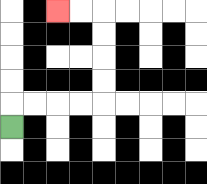{'start': '[0, 5]', 'end': '[2, 0]', 'path_directions': 'U,R,R,R,R,U,U,U,U,L,L', 'path_coordinates': '[[0, 5], [0, 4], [1, 4], [2, 4], [3, 4], [4, 4], [4, 3], [4, 2], [4, 1], [4, 0], [3, 0], [2, 0]]'}